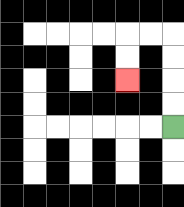{'start': '[7, 5]', 'end': '[5, 3]', 'path_directions': 'U,U,U,U,L,L,D,D', 'path_coordinates': '[[7, 5], [7, 4], [7, 3], [7, 2], [7, 1], [6, 1], [5, 1], [5, 2], [5, 3]]'}